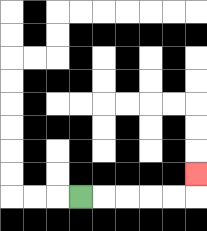{'start': '[3, 8]', 'end': '[8, 7]', 'path_directions': 'R,R,R,R,R,U', 'path_coordinates': '[[3, 8], [4, 8], [5, 8], [6, 8], [7, 8], [8, 8], [8, 7]]'}